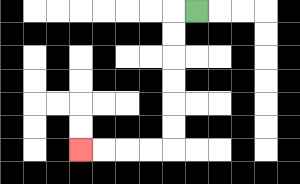{'start': '[8, 0]', 'end': '[3, 6]', 'path_directions': 'L,D,D,D,D,D,D,L,L,L,L', 'path_coordinates': '[[8, 0], [7, 0], [7, 1], [7, 2], [7, 3], [7, 4], [7, 5], [7, 6], [6, 6], [5, 6], [4, 6], [3, 6]]'}